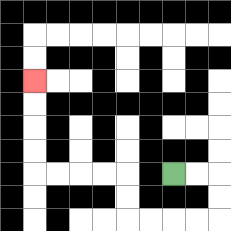{'start': '[7, 7]', 'end': '[1, 3]', 'path_directions': 'R,R,D,D,L,L,L,L,U,U,L,L,L,L,U,U,U,U', 'path_coordinates': '[[7, 7], [8, 7], [9, 7], [9, 8], [9, 9], [8, 9], [7, 9], [6, 9], [5, 9], [5, 8], [5, 7], [4, 7], [3, 7], [2, 7], [1, 7], [1, 6], [1, 5], [1, 4], [1, 3]]'}